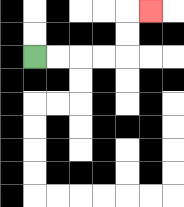{'start': '[1, 2]', 'end': '[6, 0]', 'path_directions': 'R,R,R,R,U,U,R', 'path_coordinates': '[[1, 2], [2, 2], [3, 2], [4, 2], [5, 2], [5, 1], [5, 0], [6, 0]]'}